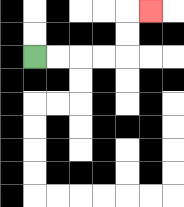{'start': '[1, 2]', 'end': '[6, 0]', 'path_directions': 'R,R,R,R,U,U,R', 'path_coordinates': '[[1, 2], [2, 2], [3, 2], [4, 2], [5, 2], [5, 1], [5, 0], [6, 0]]'}